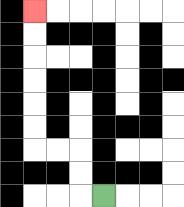{'start': '[4, 8]', 'end': '[1, 0]', 'path_directions': 'L,U,U,L,L,U,U,U,U,U,U', 'path_coordinates': '[[4, 8], [3, 8], [3, 7], [3, 6], [2, 6], [1, 6], [1, 5], [1, 4], [1, 3], [1, 2], [1, 1], [1, 0]]'}